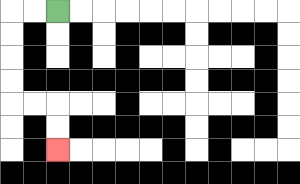{'start': '[2, 0]', 'end': '[2, 6]', 'path_directions': 'L,L,D,D,D,D,R,R,D,D', 'path_coordinates': '[[2, 0], [1, 0], [0, 0], [0, 1], [0, 2], [0, 3], [0, 4], [1, 4], [2, 4], [2, 5], [2, 6]]'}